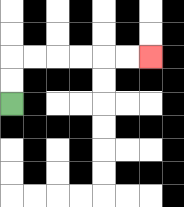{'start': '[0, 4]', 'end': '[6, 2]', 'path_directions': 'U,U,R,R,R,R,R,R', 'path_coordinates': '[[0, 4], [0, 3], [0, 2], [1, 2], [2, 2], [3, 2], [4, 2], [5, 2], [6, 2]]'}